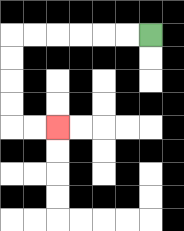{'start': '[6, 1]', 'end': '[2, 5]', 'path_directions': 'L,L,L,L,L,L,D,D,D,D,R,R', 'path_coordinates': '[[6, 1], [5, 1], [4, 1], [3, 1], [2, 1], [1, 1], [0, 1], [0, 2], [0, 3], [0, 4], [0, 5], [1, 5], [2, 5]]'}